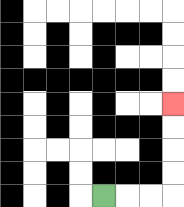{'start': '[4, 8]', 'end': '[7, 4]', 'path_directions': 'R,R,R,U,U,U,U', 'path_coordinates': '[[4, 8], [5, 8], [6, 8], [7, 8], [7, 7], [7, 6], [7, 5], [7, 4]]'}